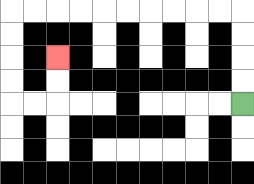{'start': '[10, 4]', 'end': '[2, 2]', 'path_directions': 'U,U,U,U,L,L,L,L,L,L,L,L,L,L,D,D,D,D,R,R,U,U', 'path_coordinates': '[[10, 4], [10, 3], [10, 2], [10, 1], [10, 0], [9, 0], [8, 0], [7, 0], [6, 0], [5, 0], [4, 0], [3, 0], [2, 0], [1, 0], [0, 0], [0, 1], [0, 2], [0, 3], [0, 4], [1, 4], [2, 4], [2, 3], [2, 2]]'}